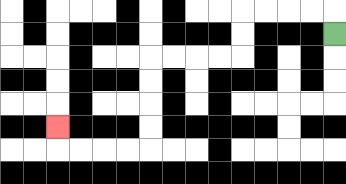{'start': '[14, 1]', 'end': '[2, 5]', 'path_directions': 'U,L,L,L,L,D,D,L,L,L,L,D,D,D,D,L,L,L,L,U', 'path_coordinates': '[[14, 1], [14, 0], [13, 0], [12, 0], [11, 0], [10, 0], [10, 1], [10, 2], [9, 2], [8, 2], [7, 2], [6, 2], [6, 3], [6, 4], [6, 5], [6, 6], [5, 6], [4, 6], [3, 6], [2, 6], [2, 5]]'}